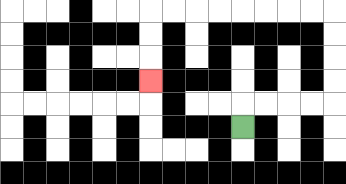{'start': '[10, 5]', 'end': '[6, 3]', 'path_directions': 'U,R,R,R,R,U,U,U,U,L,L,L,L,L,L,L,L,D,D,D', 'path_coordinates': '[[10, 5], [10, 4], [11, 4], [12, 4], [13, 4], [14, 4], [14, 3], [14, 2], [14, 1], [14, 0], [13, 0], [12, 0], [11, 0], [10, 0], [9, 0], [8, 0], [7, 0], [6, 0], [6, 1], [6, 2], [6, 3]]'}